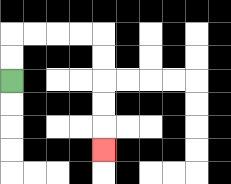{'start': '[0, 3]', 'end': '[4, 6]', 'path_directions': 'U,U,R,R,R,R,D,D,D,D,D', 'path_coordinates': '[[0, 3], [0, 2], [0, 1], [1, 1], [2, 1], [3, 1], [4, 1], [4, 2], [4, 3], [4, 4], [4, 5], [4, 6]]'}